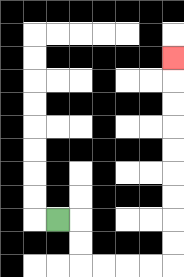{'start': '[2, 9]', 'end': '[7, 2]', 'path_directions': 'R,D,D,R,R,R,R,U,U,U,U,U,U,U,U,U', 'path_coordinates': '[[2, 9], [3, 9], [3, 10], [3, 11], [4, 11], [5, 11], [6, 11], [7, 11], [7, 10], [7, 9], [7, 8], [7, 7], [7, 6], [7, 5], [7, 4], [7, 3], [7, 2]]'}